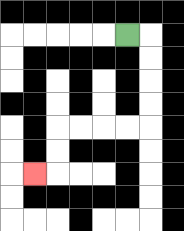{'start': '[5, 1]', 'end': '[1, 7]', 'path_directions': 'R,D,D,D,D,L,L,L,L,D,D,L', 'path_coordinates': '[[5, 1], [6, 1], [6, 2], [6, 3], [6, 4], [6, 5], [5, 5], [4, 5], [3, 5], [2, 5], [2, 6], [2, 7], [1, 7]]'}